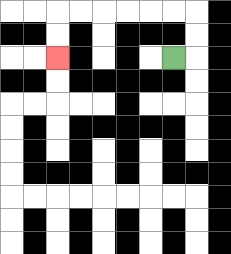{'start': '[7, 2]', 'end': '[2, 2]', 'path_directions': 'R,U,U,L,L,L,L,L,L,D,D', 'path_coordinates': '[[7, 2], [8, 2], [8, 1], [8, 0], [7, 0], [6, 0], [5, 0], [4, 0], [3, 0], [2, 0], [2, 1], [2, 2]]'}